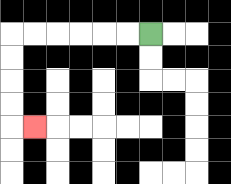{'start': '[6, 1]', 'end': '[1, 5]', 'path_directions': 'L,L,L,L,L,L,D,D,D,D,R', 'path_coordinates': '[[6, 1], [5, 1], [4, 1], [3, 1], [2, 1], [1, 1], [0, 1], [0, 2], [0, 3], [0, 4], [0, 5], [1, 5]]'}